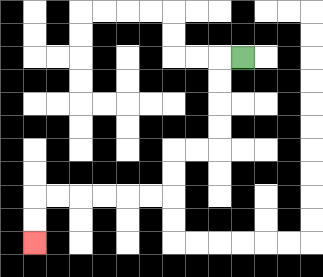{'start': '[10, 2]', 'end': '[1, 10]', 'path_directions': 'L,D,D,D,D,L,L,D,D,L,L,L,L,L,L,D,D', 'path_coordinates': '[[10, 2], [9, 2], [9, 3], [9, 4], [9, 5], [9, 6], [8, 6], [7, 6], [7, 7], [7, 8], [6, 8], [5, 8], [4, 8], [3, 8], [2, 8], [1, 8], [1, 9], [1, 10]]'}